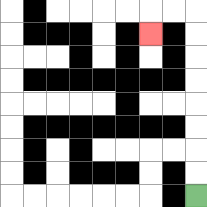{'start': '[8, 8]', 'end': '[6, 1]', 'path_directions': 'U,U,U,U,U,U,U,U,L,L,D', 'path_coordinates': '[[8, 8], [8, 7], [8, 6], [8, 5], [8, 4], [8, 3], [8, 2], [8, 1], [8, 0], [7, 0], [6, 0], [6, 1]]'}